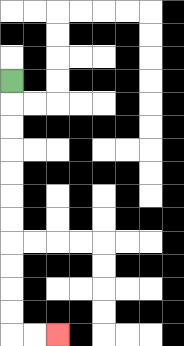{'start': '[0, 3]', 'end': '[2, 14]', 'path_directions': 'D,D,D,D,D,D,D,D,D,D,D,R,R', 'path_coordinates': '[[0, 3], [0, 4], [0, 5], [0, 6], [0, 7], [0, 8], [0, 9], [0, 10], [0, 11], [0, 12], [0, 13], [0, 14], [1, 14], [2, 14]]'}